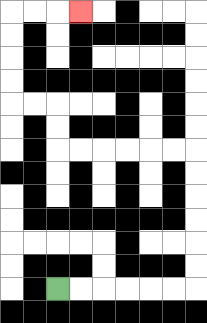{'start': '[2, 12]', 'end': '[3, 0]', 'path_directions': 'R,R,R,R,R,R,U,U,U,U,U,U,L,L,L,L,L,L,U,U,L,L,U,U,U,U,R,R,R', 'path_coordinates': '[[2, 12], [3, 12], [4, 12], [5, 12], [6, 12], [7, 12], [8, 12], [8, 11], [8, 10], [8, 9], [8, 8], [8, 7], [8, 6], [7, 6], [6, 6], [5, 6], [4, 6], [3, 6], [2, 6], [2, 5], [2, 4], [1, 4], [0, 4], [0, 3], [0, 2], [0, 1], [0, 0], [1, 0], [2, 0], [3, 0]]'}